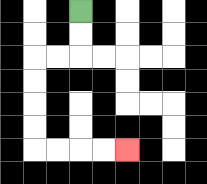{'start': '[3, 0]', 'end': '[5, 6]', 'path_directions': 'D,D,L,L,D,D,D,D,R,R,R,R', 'path_coordinates': '[[3, 0], [3, 1], [3, 2], [2, 2], [1, 2], [1, 3], [1, 4], [1, 5], [1, 6], [2, 6], [3, 6], [4, 6], [5, 6]]'}